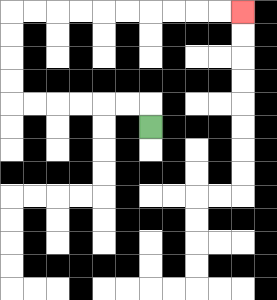{'start': '[6, 5]', 'end': '[10, 0]', 'path_directions': 'U,L,L,L,L,L,L,U,U,U,U,R,R,R,R,R,R,R,R,R,R', 'path_coordinates': '[[6, 5], [6, 4], [5, 4], [4, 4], [3, 4], [2, 4], [1, 4], [0, 4], [0, 3], [0, 2], [0, 1], [0, 0], [1, 0], [2, 0], [3, 0], [4, 0], [5, 0], [6, 0], [7, 0], [8, 0], [9, 0], [10, 0]]'}